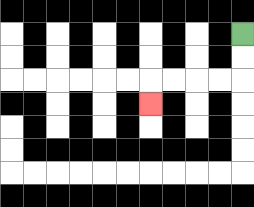{'start': '[10, 1]', 'end': '[6, 4]', 'path_directions': 'D,D,L,L,L,L,D', 'path_coordinates': '[[10, 1], [10, 2], [10, 3], [9, 3], [8, 3], [7, 3], [6, 3], [6, 4]]'}